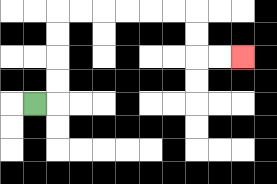{'start': '[1, 4]', 'end': '[10, 2]', 'path_directions': 'R,U,U,U,U,R,R,R,R,R,R,D,D,R,R', 'path_coordinates': '[[1, 4], [2, 4], [2, 3], [2, 2], [2, 1], [2, 0], [3, 0], [4, 0], [5, 0], [6, 0], [7, 0], [8, 0], [8, 1], [8, 2], [9, 2], [10, 2]]'}